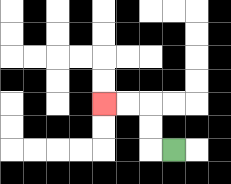{'start': '[7, 6]', 'end': '[4, 4]', 'path_directions': 'L,U,U,L,L', 'path_coordinates': '[[7, 6], [6, 6], [6, 5], [6, 4], [5, 4], [4, 4]]'}